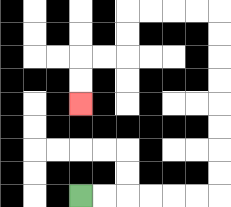{'start': '[3, 8]', 'end': '[3, 4]', 'path_directions': 'R,R,R,R,R,R,U,U,U,U,U,U,U,U,L,L,L,L,D,D,L,L,D,D', 'path_coordinates': '[[3, 8], [4, 8], [5, 8], [6, 8], [7, 8], [8, 8], [9, 8], [9, 7], [9, 6], [9, 5], [9, 4], [9, 3], [9, 2], [9, 1], [9, 0], [8, 0], [7, 0], [6, 0], [5, 0], [5, 1], [5, 2], [4, 2], [3, 2], [3, 3], [3, 4]]'}